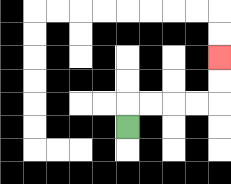{'start': '[5, 5]', 'end': '[9, 2]', 'path_directions': 'U,R,R,R,R,U,U', 'path_coordinates': '[[5, 5], [5, 4], [6, 4], [7, 4], [8, 4], [9, 4], [9, 3], [9, 2]]'}